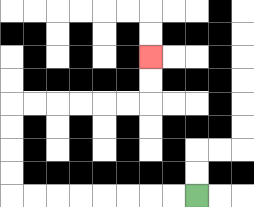{'start': '[8, 8]', 'end': '[6, 2]', 'path_directions': 'L,L,L,L,L,L,L,L,U,U,U,U,R,R,R,R,R,R,U,U', 'path_coordinates': '[[8, 8], [7, 8], [6, 8], [5, 8], [4, 8], [3, 8], [2, 8], [1, 8], [0, 8], [0, 7], [0, 6], [0, 5], [0, 4], [1, 4], [2, 4], [3, 4], [4, 4], [5, 4], [6, 4], [6, 3], [6, 2]]'}